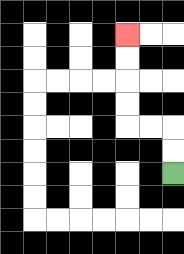{'start': '[7, 7]', 'end': '[5, 1]', 'path_directions': 'U,U,L,L,U,U,U,U', 'path_coordinates': '[[7, 7], [7, 6], [7, 5], [6, 5], [5, 5], [5, 4], [5, 3], [5, 2], [5, 1]]'}